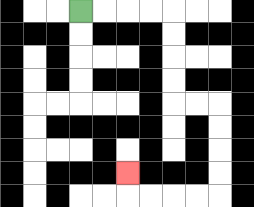{'start': '[3, 0]', 'end': '[5, 7]', 'path_directions': 'R,R,R,R,D,D,D,D,R,R,D,D,D,D,L,L,L,L,U', 'path_coordinates': '[[3, 0], [4, 0], [5, 0], [6, 0], [7, 0], [7, 1], [7, 2], [7, 3], [7, 4], [8, 4], [9, 4], [9, 5], [9, 6], [9, 7], [9, 8], [8, 8], [7, 8], [6, 8], [5, 8], [5, 7]]'}